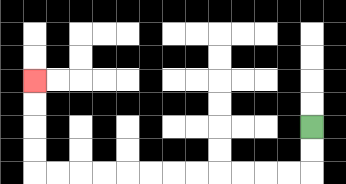{'start': '[13, 5]', 'end': '[1, 3]', 'path_directions': 'D,D,L,L,L,L,L,L,L,L,L,L,L,L,U,U,U,U', 'path_coordinates': '[[13, 5], [13, 6], [13, 7], [12, 7], [11, 7], [10, 7], [9, 7], [8, 7], [7, 7], [6, 7], [5, 7], [4, 7], [3, 7], [2, 7], [1, 7], [1, 6], [1, 5], [1, 4], [1, 3]]'}